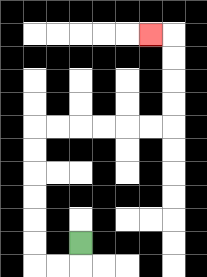{'start': '[3, 10]', 'end': '[6, 1]', 'path_directions': 'D,L,L,U,U,U,U,U,U,R,R,R,R,R,R,U,U,U,U,L', 'path_coordinates': '[[3, 10], [3, 11], [2, 11], [1, 11], [1, 10], [1, 9], [1, 8], [1, 7], [1, 6], [1, 5], [2, 5], [3, 5], [4, 5], [5, 5], [6, 5], [7, 5], [7, 4], [7, 3], [7, 2], [7, 1], [6, 1]]'}